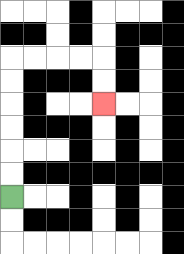{'start': '[0, 8]', 'end': '[4, 4]', 'path_directions': 'U,U,U,U,U,U,R,R,R,R,D,D', 'path_coordinates': '[[0, 8], [0, 7], [0, 6], [0, 5], [0, 4], [0, 3], [0, 2], [1, 2], [2, 2], [3, 2], [4, 2], [4, 3], [4, 4]]'}